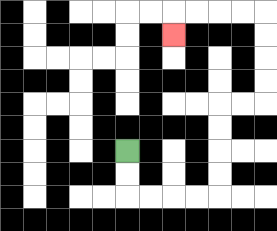{'start': '[5, 6]', 'end': '[7, 1]', 'path_directions': 'D,D,R,R,R,R,U,U,U,U,R,R,U,U,U,U,L,L,L,L,D', 'path_coordinates': '[[5, 6], [5, 7], [5, 8], [6, 8], [7, 8], [8, 8], [9, 8], [9, 7], [9, 6], [9, 5], [9, 4], [10, 4], [11, 4], [11, 3], [11, 2], [11, 1], [11, 0], [10, 0], [9, 0], [8, 0], [7, 0], [7, 1]]'}